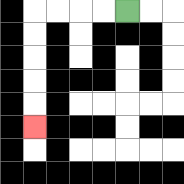{'start': '[5, 0]', 'end': '[1, 5]', 'path_directions': 'L,L,L,L,D,D,D,D,D', 'path_coordinates': '[[5, 0], [4, 0], [3, 0], [2, 0], [1, 0], [1, 1], [1, 2], [1, 3], [1, 4], [1, 5]]'}